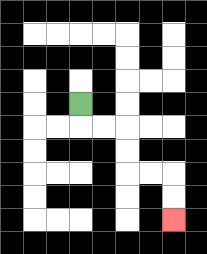{'start': '[3, 4]', 'end': '[7, 9]', 'path_directions': 'D,R,R,D,D,R,R,D,D', 'path_coordinates': '[[3, 4], [3, 5], [4, 5], [5, 5], [5, 6], [5, 7], [6, 7], [7, 7], [7, 8], [7, 9]]'}